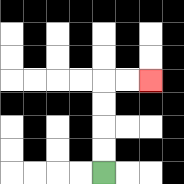{'start': '[4, 7]', 'end': '[6, 3]', 'path_directions': 'U,U,U,U,R,R', 'path_coordinates': '[[4, 7], [4, 6], [4, 5], [4, 4], [4, 3], [5, 3], [6, 3]]'}